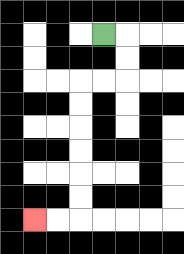{'start': '[4, 1]', 'end': '[1, 9]', 'path_directions': 'R,D,D,L,L,D,D,D,D,D,D,L,L', 'path_coordinates': '[[4, 1], [5, 1], [5, 2], [5, 3], [4, 3], [3, 3], [3, 4], [3, 5], [3, 6], [3, 7], [3, 8], [3, 9], [2, 9], [1, 9]]'}